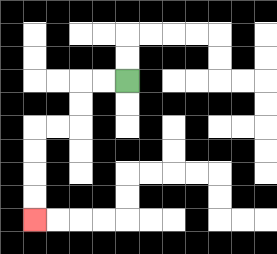{'start': '[5, 3]', 'end': '[1, 9]', 'path_directions': 'L,L,D,D,L,L,D,D,D,D', 'path_coordinates': '[[5, 3], [4, 3], [3, 3], [3, 4], [3, 5], [2, 5], [1, 5], [1, 6], [1, 7], [1, 8], [1, 9]]'}